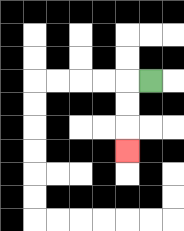{'start': '[6, 3]', 'end': '[5, 6]', 'path_directions': 'L,D,D,D', 'path_coordinates': '[[6, 3], [5, 3], [5, 4], [5, 5], [5, 6]]'}